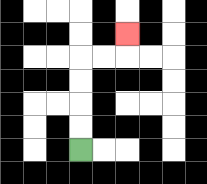{'start': '[3, 6]', 'end': '[5, 1]', 'path_directions': 'U,U,U,U,R,R,U', 'path_coordinates': '[[3, 6], [3, 5], [3, 4], [3, 3], [3, 2], [4, 2], [5, 2], [5, 1]]'}